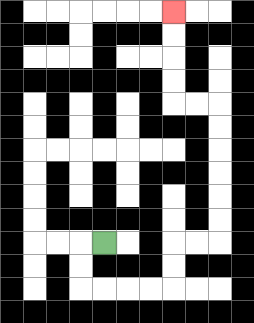{'start': '[4, 10]', 'end': '[7, 0]', 'path_directions': 'L,D,D,R,R,R,R,U,U,R,R,U,U,U,U,U,U,L,L,U,U,U,U', 'path_coordinates': '[[4, 10], [3, 10], [3, 11], [3, 12], [4, 12], [5, 12], [6, 12], [7, 12], [7, 11], [7, 10], [8, 10], [9, 10], [9, 9], [9, 8], [9, 7], [9, 6], [9, 5], [9, 4], [8, 4], [7, 4], [7, 3], [7, 2], [7, 1], [7, 0]]'}